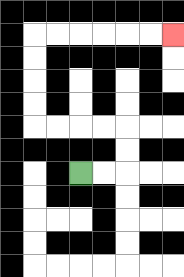{'start': '[3, 7]', 'end': '[7, 1]', 'path_directions': 'R,R,U,U,L,L,L,L,U,U,U,U,R,R,R,R,R,R', 'path_coordinates': '[[3, 7], [4, 7], [5, 7], [5, 6], [5, 5], [4, 5], [3, 5], [2, 5], [1, 5], [1, 4], [1, 3], [1, 2], [1, 1], [2, 1], [3, 1], [4, 1], [5, 1], [6, 1], [7, 1]]'}